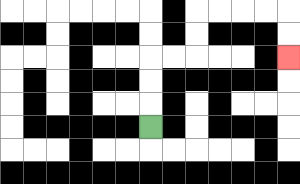{'start': '[6, 5]', 'end': '[12, 2]', 'path_directions': 'U,U,U,R,R,U,U,R,R,R,R,D,D', 'path_coordinates': '[[6, 5], [6, 4], [6, 3], [6, 2], [7, 2], [8, 2], [8, 1], [8, 0], [9, 0], [10, 0], [11, 0], [12, 0], [12, 1], [12, 2]]'}